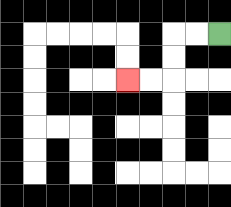{'start': '[9, 1]', 'end': '[5, 3]', 'path_directions': 'L,L,D,D,L,L', 'path_coordinates': '[[9, 1], [8, 1], [7, 1], [7, 2], [7, 3], [6, 3], [5, 3]]'}